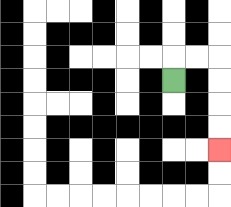{'start': '[7, 3]', 'end': '[9, 6]', 'path_directions': 'U,R,R,D,D,D,D', 'path_coordinates': '[[7, 3], [7, 2], [8, 2], [9, 2], [9, 3], [9, 4], [9, 5], [9, 6]]'}